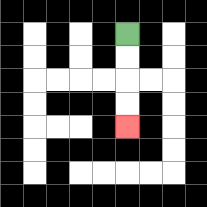{'start': '[5, 1]', 'end': '[5, 5]', 'path_directions': 'D,D,D,D', 'path_coordinates': '[[5, 1], [5, 2], [5, 3], [5, 4], [5, 5]]'}